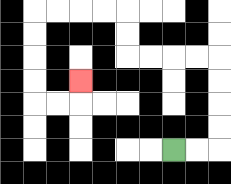{'start': '[7, 6]', 'end': '[3, 3]', 'path_directions': 'R,R,U,U,U,U,L,L,L,L,U,U,L,L,L,L,D,D,D,D,R,R,U', 'path_coordinates': '[[7, 6], [8, 6], [9, 6], [9, 5], [9, 4], [9, 3], [9, 2], [8, 2], [7, 2], [6, 2], [5, 2], [5, 1], [5, 0], [4, 0], [3, 0], [2, 0], [1, 0], [1, 1], [1, 2], [1, 3], [1, 4], [2, 4], [3, 4], [3, 3]]'}